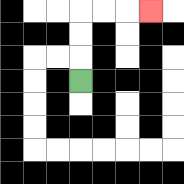{'start': '[3, 3]', 'end': '[6, 0]', 'path_directions': 'U,U,U,R,R,R', 'path_coordinates': '[[3, 3], [3, 2], [3, 1], [3, 0], [4, 0], [5, 0], [6, 0]]'}